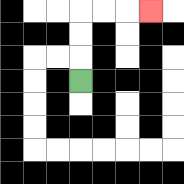{'start': '[3, 3]', 'end': '[6, 0]', 'path_directions': 'U,U,U,R,R,R', 'path_coordinates': '[[3, 3], [3, 2], [3, 1], [3, 0], [4, 0], [5, 0], [6, 0]]'}